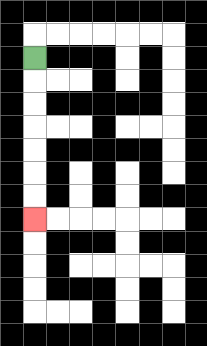{'start': '[1, 2]', 'end': '[1, 9]', 'path_directions': 'D,D,D,D,D,D,D', 'path_coordinates': '[[1, 2], [1, 3], [1, 4], [1, 5], [1, 6], [1, 7], [1, 8], [1, 9]]'}